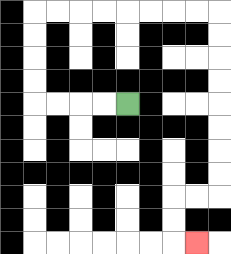{'start': '[5, 4]', 'end': '[8, 10]', 'path_directions': 'L,L,L,L,U,U,U,U,R,R,R,R,R,R,R,R,D,D,D,D,D,D,D,D,L,L,D,D,R', 'path_coordinates': '[[5, 4], [4, 4], [3, 4], [2, 4], [1, 4], [1, 3], [1, 2], [1, 1], [1, 0], [2, 0], [3, 0], [4, 0], [5, 0], [6, 0], [7, 0], [8, 0], [9, 0], [9, 1], [9, 2], [9, 3], [9, 4], [9, 5], [9, 6], [9, 7], [9, 8], [8, 8], [7, 8], [7, 9], [7, 10], [8, 10]]'}